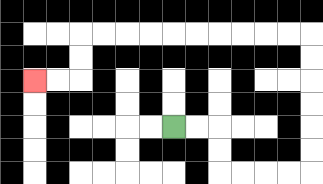{'start': '[7, 5]', 'end': '[1, 3]', 'path_directions': 'R,R,D,D,R,R,R,R,U,U,U,U,U,U,L,L,L,L,L,L,L,L,L,L,D,D,L,L', 'path_coordinates': '[[7, 5], [8, 5], [9, 5], [9, 6], [9, 7], [10, 7], [11, 7], [12, 7], [13, 7], [13, 6], [13, 5], [13, 4], [13, 3], [13, 2], [13, 1], [12, 1], [11, 1], [10, 1], [9, 1], [8, 1], [7, 1], [6, 1], [5, 1], [4, 1], [3, 1], [3, 2], [3, 3], [2, 3], [1, 3]]'}